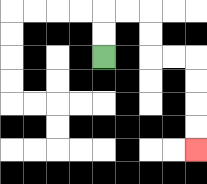{'start': '[4, 2]', 'end': '[8, 6]', 'path_directions': 'U,U,R,R,D,D,R,R,D,D,D,D', 'path_coordinates': '[[4, 2], [4, 1], [4, 0], [5, 0], [6, 0], [6, 1], [6, 2], [7, 2], [8, 2], [8, 3], [8, 4], [8, 5], [8, 6]]'}